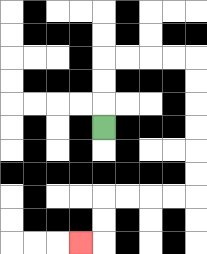{'start': '[4, 5]', 'end': '[3, 10]', 'path_directions': 'U,U,U,R,R,R,R,D,D,D,D,D,D,L,L,L,L,D,D,L', 'path_coordinates': '[[4, 5], [4, 4], [4, 3], [4, 2], [5, 2], [6, 2], [7, 2], [8, 2], [8, 3], [8, 4], [8, 5], [8, 6], [8, 7], [8, 8], [7, 8], [6, 8], [5, 8], [4, 8], [4, 9], [4, 10], [3, 10]]'}